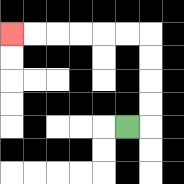{'start': '[5, 5]', 'end': '[0, 1]', 'path_directions': 'R,U,U,U,U,L,L,L,L,L,L', 'path_coordinates': '[[5, 5], [6, 5], [6, 4], [6, 3], [6, 2], [6, 1], [5, 1], [4, 1], [3, 1], [2, 1], [1, 1], [0, 1]]'}